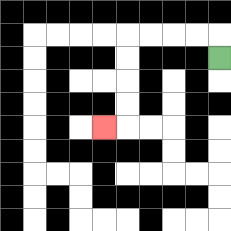{'start': '[9, 2]', 'end': '[4, 5]', 'path_directions': 'U,L,L,L,L,D,D,D,D,L', 'path_coordinates': '[[9, 2], [9, 1], [8, 1], [7, 1], [6, 1], [5, 1], [5, 2], [5, 3], [5, 4], [5, 5], [4, 5]]'}